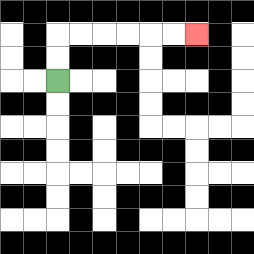{'start': '[2, 3]', 'end': '[8, 1]', 'path_directions': 'U,U,R,R,R,R,R,R', 'path_coordinates': '[[2, 3], [2, 2], [2, 1], [3, 1], [4, 1], [5, 1], [6, 1], [7, 1], [8, 1]]'}